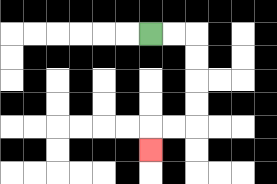{'start': '[6, 1]', 'end': '[6, 6]', 'path_directions': 'R,R,D,D,D,D,L,L,D', 'path_coordinates': '[[6, 1], [7, 1], [8, 1], [8, 2], [8, 3], [8, 4], [8, 5], [7, 5], [6, 5], [6, 6]]'}